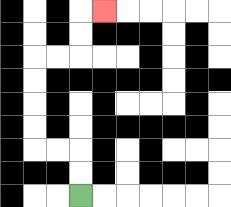{'start': '[3, 8]', 'end': '[4, 0]', 'path_directions': 'U,U,L,L,U,U,U,U,R,R,U,U,R', 'path_coordinates': '[[3, 8], [3, 7], [3, 6], [2, 6], [1, 6], [1, 5], [1, 4], [1, 3], [1, 2], [2, 2], [3, 2], [3, 1], [3, 0], [4, 0]]'}